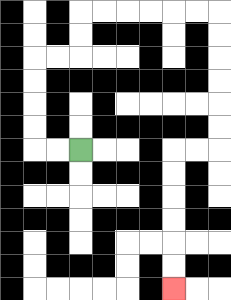{'start': '[3, 6]', 'end': '[7, 12]', 'path_directions': 'L,L,U,U,U,U,R,R,U,U,R,R,R,R,R,R,D,D,D,D,D,D,L,L,D,D,D,D,D,D', 'path_coordinates': '[[3, 6], [2, 6], [1, 6], [1, 5], [1, 4], [1, 3], [1, 2], [2, 2], [3, 2], [3, 1], [3, 0], [4, 0], [5, 0], [6, 0], [7, 0], [8, 0], [9, 0], [9, 1], [9, 2], [9, 3], [9, 4], [9, 5], [9, 6], [8, 6], [7, 6], [7, 7], [7, 8], [7, 9], [7, 10], [7, 11], [7, 12]]'}